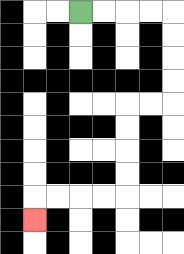{'start': '[3, 0]', 'end': '[1, 9]', 'path_directions': 'R,R,R,R,D,D,D,D,L,L,D,D,D,D,L,L,L,L,D', 'path_coordinates': '[[3, 0], [4, 0], [5, 0], [6, 0], [7, 0], [7, 1], [7, 2], [7, 3], [7, 4], [6, 4], [5, 4], [5, 5], [5, 6], [5, 7], [5, 8], [4, 8], [3, 8], [2, 8], [1, 8], [1, 9]]'}